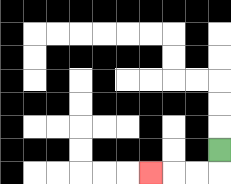{'start': '[9, 6]', 'end': '[6, 7]', 'path_directions': 'D,L,L,L', 'path_coordinates': '[[9, 6], [9, 7], [8, 7], [7, 7], [6, 7]]'}